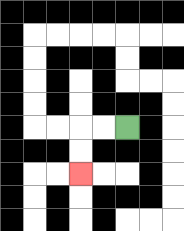{'start': '[5, 5]', 'end': '[3, 7]', 'path_directions': 'L,L,D,D', 'path_coordinates': '[[5, 5], [4, 5], [3, 5], [3, 6], [3, 7]]'}